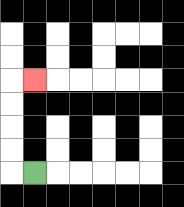{'start': '[1, 7]', 'end': '[1, 3]', 'path_directions': 'L,U,U,U,U,R', 'path_coordinates': '[[1, 7], [0, 7], [0, 6], [0, 5], [0, 4], [0, 3], [1, 3]]'}